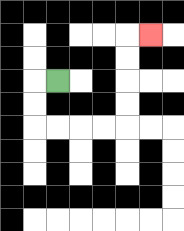{'start': '[2, 3]', 'end': '[6, 1]', 'path_directions': 'L,D,D,R,R,R,R,U,U,U,U,R', 'path_coordinates': '[[2, 3], [1, 3], [1, 4], [1, 5], [2, 5], [3, 5], [4, 5], [5, 5], [5, 4], [5, 3], [5, 2], [5, 1], [6, 1]]'}